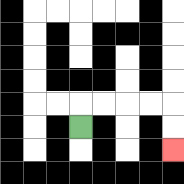{'start': '[3, 5]', 'end': '[7, 6]', 'path_directions': 'U,R,R,R,R,D,D', 'path_coordinates': '[[3, 5], [3, 4], [4, 4], [5, 4], [6, 4], [7, 4], [7, 5], [7, 6]]'}